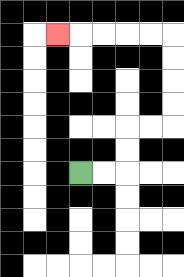{'start': '[3, 7]', 'end': '[2, 1]', 'path_directions': 'R,R,U,U,R,R,U,U,U,U,L,L,L,L,L', 'path_coordinates': '[[3, 7], [4, 7], [5, 7], [5, 6], [5, 5], [6, 5], [7, 5], [7, 4], [7, 3], [7, 2], [7, 1], [6, 1], [5, 1], [4, 1], [3, 1], [2, 1]]'}